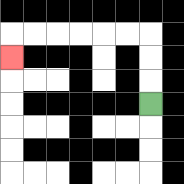{'start': '[6, 4]', 'end': '[0, 2]', 'path_directions': 'U,U,U,L,L,L,L,L,L,D', 'path_coordinates': '[[6, 4], [6, 3], [6, 2], [6, 1], [5, 1], [4, 1], [3, 1], [2, 1], [1, 1], [0, 1], [0, 2]]'}